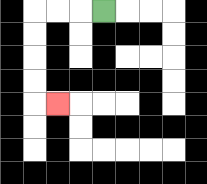{'start': '[4, 0]', 'end': '[2, 4]', 'path_directions': 'L,L,L,D,D,D,D,R', 'path_coordinates': '[[4, 0], [3, 0], [2, 0], [1, 0], [1, 1], [1, 2], [1, 3], [1, 4], [2, 4]]'}